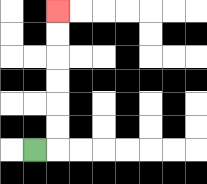{'start': '[1, 6]', 'end': '[2, 0]', 'path_directions': 'R,U,U,U,U,U,U', 'path_coordinates': '[[1, 6], [2, 6], [2, 5], [2, 4], [2, 3], [2, 2], [2, 1], [2, 0]]'}